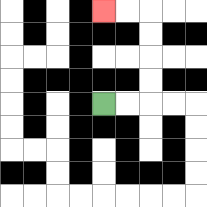{'start': '[4, 4]', 'end': '[4, 0]', 'path_directions': 'R,R,U,U,U,U,L,L', 'path_coordinates': '[[4, 4], [5, 4], [6, 4], [6, 3], [6, 2], [6, 1], [6, 0], [5, 0], [4, 0]]'}